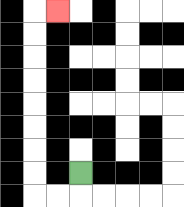{'start': '[3, 7]', 'end': '[2, 0]', 'path_directions': 'D,L,L,U,U,U,U,U,U,U,U,R', 'path_coordinates': '[[3, 7], [3, 8], [2, 8], [1, 8], [1, 7], [1, 6], [1, 5], [1, 4], [1, 3], [1, 2], [1, 1], [1, 0], [2, 0]]'}